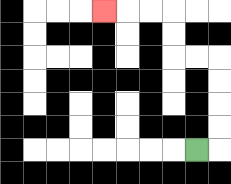{'start': '[8, 6]', 'end': '[4, 0]', 'path_directions': 'R,U,U,U,U,L,L,U,U,L,L,L', 'path_coordinates': '[[8, 6], [9, 6], [9, 5], [9, 4], [9, 3], [9, 2], [8, 2], [7, 2], [7, 1], [7, 0], [6, 0], [5, 0], [4, 0]]'}